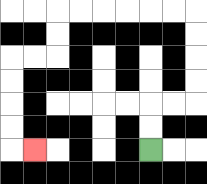{'start': '[6, 6]', 'end': '[1, 6]', 'path_directions': 'U,U,R,R,U,U,U,U,L,L,L,L,L,L,D,D,L,L,D,D,D,D,R', 'path_coordinates': '[[6, 6], [6, 5], [6, 4], [7, 4], [8, 4], [8, 3], [8, 2], [8, 1], [8, 0], [7, 0], [6, 0], [5, 0], [4, 0], [3, 0], [2, 0], [2, 1], [2, 2], [1, 2], [0, 2], [0, 3], [0, 4], [0, 5], [0, 6], [1, 6]]'}